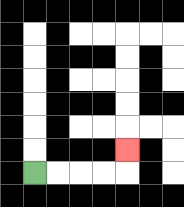{'start': '[1, 7]', 'end': '[5, 6]', 'path_directions': 'R,R,R,R,U', 'path_coordinates': '[[1, 7], [2, 7], [3, 7], [4, 7], [5, 7], [5, 6]]'}